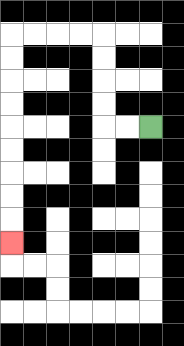{'start': '[6, 5]', 'end': '[0, 10]', 'path_directions': 'L,L,U,U,U,U,L,L,L,L,D,D,D,D,D,D,D,D,D', 'path_coordinates': '[[6, 5], [5, 5], [4, 5], [4, 4], [4, 3], [4, 2], [4, 1], [3, 1], [2, 1], [1, 1], [0, 1], [0, 2], [0, 3], [0, 4], [0, 5], [0, 6], [0, 7], [0, 8], [0, 9], [0, 10]]'}